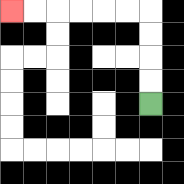{'start': '[6, 4]', 'end': '[0, 0]', 'path_directions': 'U,U,U,U,L,L,L,L,L,L', 'path_coordinates': '[[6, 4], [6, 3], [6, 2], [6, 1], [6, 0], [5, 0], [4, 0], [3, 0], [2, 0], [1, 0], [0, 0]]'}